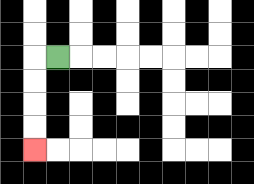{'start': '[2, 2]', 'end': '[1, 6]', 'path_directions': 'L,D,D,D,D', 'path_coordinates': '[[2, 2], [1, 2], [1, 3], [1, 4], [1, 5], [1, 6]]'}